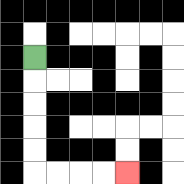{'start': '[1, 2]', 'end': '[5, 7]', 'path_directions': 'D,D,D,D,D,R,R,R,R', 'path_coordinates': '[[1, 2], [1, 3], [1, 4], [1, 5], [1, 6], [1, 7], [2, 7], [3, 7], [4, 7], [5, 7]]'}